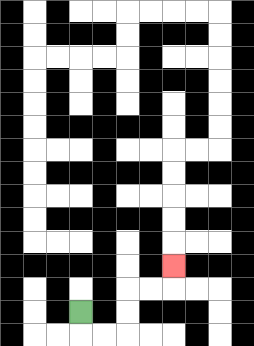{'start': '[3, 13]', 'end': '[7, 11]', 'path_directions': 'D,R,R,U,U,R,R,U', 'path_coordinates': '[[3, 13], [3, 14], [4, 14], [5, 14], [5, 13], [5, 12], [6, 12], [7, 12], [7, 11]]'}